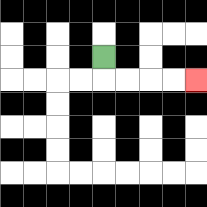{'start': '[4, 2]', 'end': '[8, 3]', 'path_directions': 'D,R,R,R,R', 'path_coordinates': '[[4, 2], [4, 3], [5, 3], [6, 3], [7, 3], [8, 3]]'}